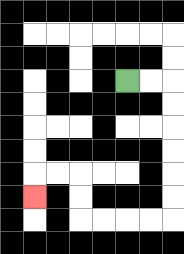{'start': '[5, 3]', 'end': '[1, 8]', 'path_directions': 'R,R,D,D,D,D,D,D,L,L,L,L,U,U,L,L,D', 'path_coordinates': '[[5, 3], [6, 3], [7, 3], [7, 4], [7, 5], [7, 6], [7, 7], [7, 8], [7, 9], [6, 9], [5, 9], [4, 9], [3, 9], [3, 8], [3, 7], [2, 7], [1, 7], [1, 8]]'}